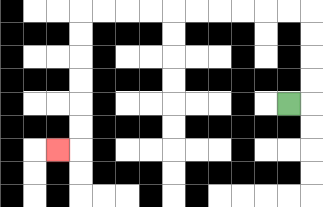{'start': '[12, 4]', 'end': '[2, 6]', 'path_directions': 'R,U,U,U,U,L,L,L,L,L,L,L,L,L,L,D,D,D,D,D,D,L', 'path_coordinates': '[[12, 4], [13, 4], [13, 3], [13, 2], [13, 1], [13, 0], [12, 0], [11, 0], [10, 0], [9, 0], [8, 0], [7, 0], [6, 0], [5, 0], [4, 0], [3, 0], [3, 1], [3, 2], [3, 3], [3, 4], [3, 5], [3, 6], [2, 6]]'}